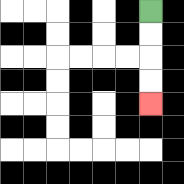{'start': '[6, 0]', 'end': '[6, 4]', 'path_directions': 'D,D,D,D', 'path_coordinates': '[[6, 0], [6, 1], [6, 2], [6, 3], [6, 4]]'}